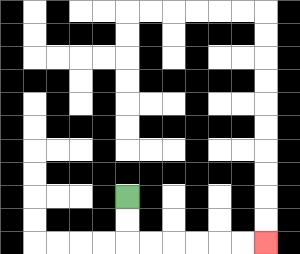{'start': '[5, 8]', 'end': '[11, 10]', 'path_directions': 'D,D,R,R,R,R,R,R', 'path_coordinates': '[[5, 8], [5, 9], [5, 10], [6, 10], [7, 10], [8, 10], [9, 10], [10, 10], [11, 10]]'}